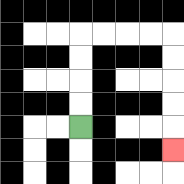{'start': '[3, 5]', 'end': '[7, 6]', 'path_directions': 'U,U,U,U,R,R,R,R,D,D,D,D,D', 'path_coordinates': '[[3, 5], [3, 4], [3, 3], [3, 2], [3, 1], [4, 1], [5, 1], [6, 1], [7, 1], [7, 2], [7, 3], [7, 4], [7, 5], [7, 6]]'}